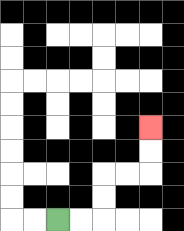{'start': '[2, 9]', 'end': '[6, 5]', 'path_directions': 'R,R,U,U,R,R,U,U', 'path_coordinates': '[[2, 9], [3, 9], [4, 9], [4, 8], [4, 7], [5, 7], [6, 7], [6, 6], [6, 5]]'}